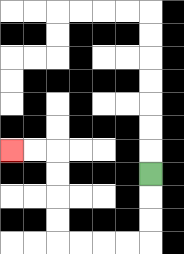{'start': '[6, 7]', 'end': '[0, 6]', 'path_directions': 'D,D,D,L,L,L,L,U,U,U,U,L,L', 'path_coordinates': '[[6, 7], [6, 8], [6, 9], [6, 10], [5, 10], [4, 10], [3, 10], [2, 10], [2, 9], [2, 8], [2, 7], [2, 6], [1, 6], [0, 6]]'}